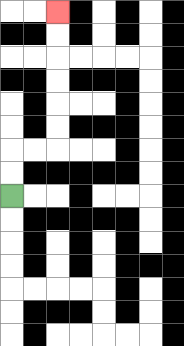{'start': '[0, 8]', 'end': '[2, 0]', 'path_directions': 'U,U,R,R,U,U,U,U,U,U', 'path_coordinates': '[[0, 8], [0, 7], [0, 6], [1, 6], [2, 6], [2, 5], [2, 4], [2, 3], [2, 2], [2, 1], [2, 0]]'}